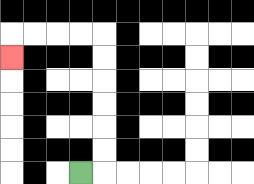{'start': '[3, 7]', 'end': '[0, 2]', 'path_directions': 'R,U,U,U,U,U,U,L,L,L,L,D', 'path_coordinates': '[[3, 7], [4, 7], [4, 6], [4, 5], [4, 4], [4, 3], [4, 2], [4, 1], [3, 1], [2, 1], [1, 1], [0, 1], [0, 2]]'}